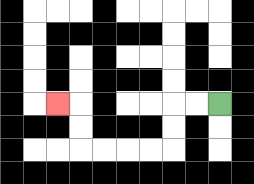{'start': '[9, 4]', 'end': '[2, 4]', 'path_directions': 'L,L,D,D,L,L,L,L,U,U,L', 'path_coordinates': '[[9, 4], [8, 4], [7, 4], [7, 5], [7, 6], [6, 6], [5, 6], [4, 6], [3, 6], [3, 5], [3, 4], [2, 4]]'}